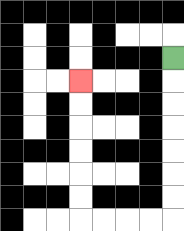{'start': '[7, 2]', 'end': '[3, 3]', 'path_directions': 'D,D,D,D,D,D,D,L,L,L,L,U,U,U,U,U,U', 'path_coordinates': '[[7, 2], [7, 3], [7, 4], [7, 5], [7, 6], [7, 7], [7, 8], [7, 9], [6, 9], [5, 9], [4, 9], [3, 9], [3, 8], [3, 7], [3, 6], [3, 5], [3, 4], [3, 3]]'}